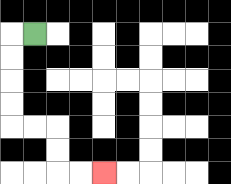{'start': '[1, 1]', 'end': '[4, 7]', 'path_directions': 'L,D,D,D,D,R,R,D,D,R,R', 'path_coordinates': '[[1, 1], [0, 1], [0, 2], [0, 3], [0, 4], [0, 5], [1, 5], [2, 5], [2, 6], [2, 7], [3, 7], [4, 7]]'}